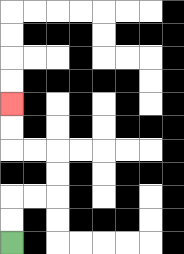{'start': '[0, 10]', 'end': '[0, 4]', 'path_directions': 'U,U,R,R,U,U,L,L,U,U', 'path_coordinates': '[[0, 10], [0, 9], [0, 8], [1, 8], [2, 8], [2, 7], [2, 6], [1, 6], [0, 6], [0, 5], [0, 4]]'}